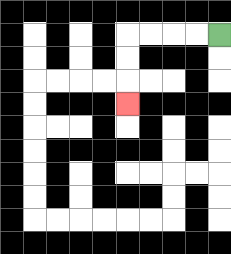{'start': '[9, 1]', 'end': '[5, 4]', 'path_directions': 'L,L,L,L,D,D,D', 'path_coordinates': '[[9, 1], [8, 1], [7, 1], [6, 1], [5, 1], [5, 2], [5, 3], [5, 4]]'}